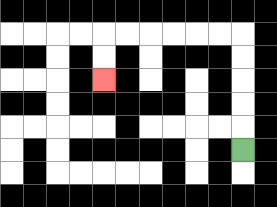{'start': '[10, 6]', 'end': '[4, 3]', 'path_directions': 'U,U,U,U,U,L,L,L,L,L,L,D,D', 'path_coordinates': '[[10, 6], [10, 5], [10, 4], [10, 3], [10, 2], [10, 1], [9, 1], [8, 1], [7, 1], [6, 1], [5, 1], [4, 1], [4, 2], [4, 3]]'}